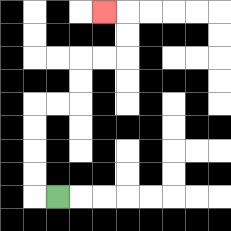{'start': '[2, 8]', 'end': '[4, 0]', 'path_directions': 'L,U,U,U,U,R,R,U,U,R,R,U,U,L', 'path_coordinates': '[[2, 8], [1, 8], [1, 7], [1, 6], [1, 5], [1, 4], [2, 4], [3, 4], [3, 3], [3, 2], [4, 2], [5, 2], [5, 1], [5, 0], [4, 0]]'}